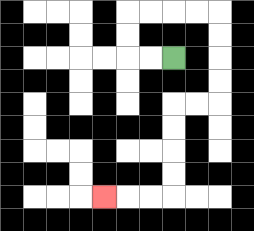{'start': '[7, 2]', 'end': '[4, 8]', 'path_directions': 'L,L,U,U,R,R,R,R,D,D,D,D,L,L,D,D,D,D,L,L,L', 'path_coordinates': '[[7, 2], [6, 2], [5, 2], [5, 1], [5, 0], [6, 0], [7, 0], [8, 0], [9, 0], [9, 1], [9, 2], [9, 3], [9, 4], [8, 4], [7, 4], [7, 5], [7, 6], [7, 7], [7, 8], [6, 8], [5, 8], [4, 8]]'}